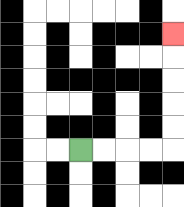{'start': '[3, 6]', 'end': '[7, 1]', 'path_directions': 'R,R,R,R,U,U,U,U,U', 'path_coordinates': '[[3, 6], [4, 6], [5, 6], [6, 6], [7, 6], [7, 5], [7, 4], [7, 3], [7, 2], [7, 1]]'}